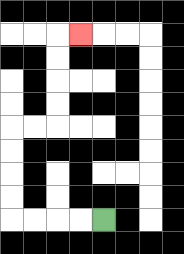{'start': '[4, 9]', 'end': '[3, 1]', 'path_directions': 'L,L,L,L,U,U,U,U,R,R,U,U,U,U,R', 'path_coordinates': '[[4, 9], [3, 9], [2, 9], [1, 9], [0, 9], [0, 8], [0, 7], [0, 6], [0, 5], [1, 5], [2, 5], [2, 4], [2, 3], [2, 2], [2, 1], [3, 1]]'}